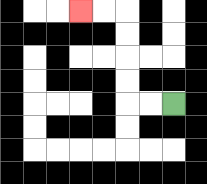{'start': '[7, 4]', 'end': '[3, 0]', 'path_directions': 'L,L,U,U,U,U,L,L', 'path_coordinates': '[[7, 4], [6, 4], [5, 4], [5, 3], [5, 2], [5, 1], [5, 0], [4, 0], [3, 0]]'}